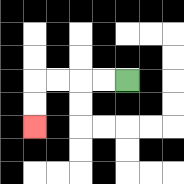{'start': '[5, 3]', 'end': '[1, 5]', 'path_directions': 'L,L,L,L,D,D', 'path_coordinates': '[[5, 3], [4, 3], [3, 3], [2, 3], [1, 3], [1, 4], [1, 5]]'}